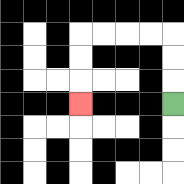{'start': '[7, 4]', 'end': '[3, 4]', 'path_directions': 'U,U,U,L,L,L,L,D,D,D', 'path_coordinates': '[[7, 4], [7, 3], [7, 2], [7, 1], [6, 1], [5, 1], [4, 1], [3, 1], [3, 2], [3, 3], [3, 4]]'}